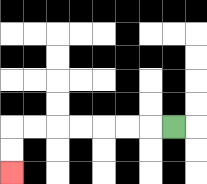{'start': '[7, 5]', 'end': '[0, 7]', 'path_directions': 'L,L,L,L,L,L,L,D,D', 'path_coordinates': '[[7, 5], [6, 5], [5, 5], [4, 5], [3, 5], [2, 5], [1, 5], [0, 5], [0, 6], [0, 7]]'}